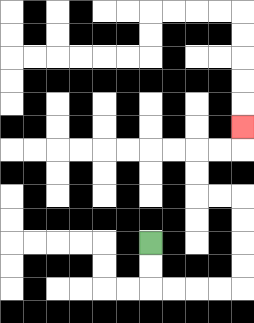{'start': '[6, 10]', 'end': '[10, 5]', 'path_directions': 'D,D,R,R,R,R,U,U,U,U,L,L,U,U,R,R,U', 'path_coordinates': '[[6, 10], [6, 11], [6, 12], [7, 12], [8, 12], [9, 12], [10, 12], [10, 11], [10, 10], [10, 9], [10, 8], [9, 8], [8, 8], [8, 7], [8, 6], [9, 6], [10, 6], [10, 5]]'}